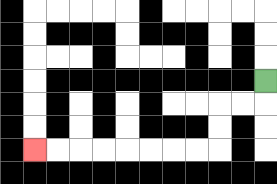{'start': '[11, 3]', 'end': '[1, 6]', 'path_directions': 'D,L,L,D,D,L,L,L,L,L,L,L,L', 'path_coordinates': '[[11, 3], [11, 4], [10, 4], [9, 4], [9, 5], [9, 6], [8, 6], [7, 6], [6, 6], [5, 6], [4, 6], [3, 6], [2, 6], [1, 6]]'}